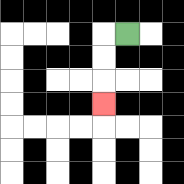{'start': '[5, 1]', 'end': '[4, 4]', 'path_directions': 'L,D,D,D', 'path_coordinates': '[[5, 1], [4, 1], [4, 2], [4, 3], [4, 4]]'}